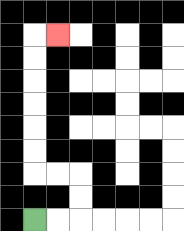{'start': '[1, 9]', 'end': '[2, 1]', 'path_directions': 'R,R,U,U,L,L,U,U,U,U,U,U,R', 'path_coordinates': '[[1, 9], [2, 9], [3, 9], [3, 8], [3, 7], [2, 7], [1, 7], [1, 6], [1, 5], [1, 4], [1, 3], [1, 2], [1, 1], [2, 1]]'}